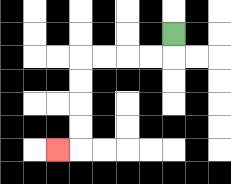{'start': '[7, 1]', 'end': '[2, 6]', 'path_directions': 'D,L,L,L,L,D,D,D,D,L', 'path_coordinates': '[[7, 1], [7, 2], [6, 2], [5, 2], [4, 2], [3, 2], [3, 3], [3, 4], [3, 5], [3, 6], [2, 6]]'}